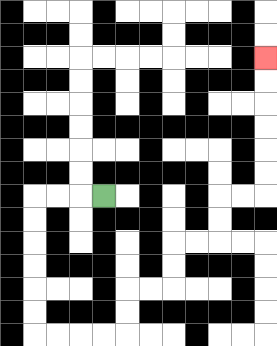{'start': '[4, 8]', 'end': '[11, 2]', 'path_directions': 'L,L,L,D,D,D,D,D,D,R,R,R,R,U,U,R,R,U,U,R,R,U,U,R,R,U,U,U,U,U,U', 'path_coordinates': '[[4, 8], [3, 8], [2, 8], [1, 8], [1, 9], [1, 10], [1, 11], [1, 12], [1, 13], [1, 14], [2, 14], [3, 14], [4, 14], [5, 14], [5, 13], [5, 12], [6, 12], [7, 12], [7, 11], [7, 10], [8, 10], [9, 10], [9, 9], [9, 8], [10, 8], [11, 8], [11, 7], [11, 6], [11, 5], [11, 4], [11, 3], [11, 2]]'}